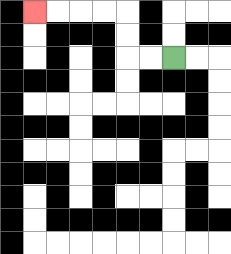{'start': '[7, 2]', 'end': '[1, 0]', 'path_directions': 'L,L,U,U,L,L,L,L', 'path_coordinates': '[[7, 2], [6, 2], [5, 2], [5, 1], [5, 0], [4, 0], [3, 0], [2, 0], [1, 0]]'}